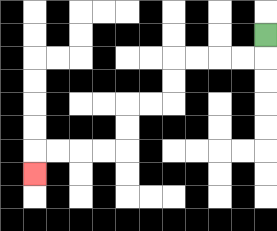{'start': '[11, 1]', 'end': '[1, 7]', 'path_directions': 'D,L,L,L,L,D,D,L,L,D,D,L,L,L,L,D', 'path_coordinates': '[[11, 1], [11, 2], [10, 2], [9, 2], [8, 2], [7, 2], [7, 3], [7, 4], [6, 4], [5, 4], [5, 5], [5, 6], [4, 6], [3, 6], [2, 6], [1, 6], [1, 7]]'}